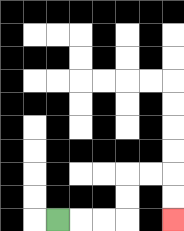{'start': '[2, 9]', 'end': '[7, 9]', 'path_directions': 'R,R,R,U,U,R,R,D,D', 'path_coordinates': '[[2, 9], [3, 9], [4, 9], [5, 9], [5, 8], [5, 7], [6, 7], [7, 7], [7, 8], [7, 9]]'}